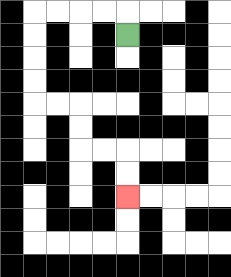{'start': '[5, 1]', 'end': '[5, 8]', 'path_directions': 'U,L,L,L,L,D,D,D,D,R,R,D,D,R,R,D,D', 'path_coordinates': '[[5, 1], [5, 0], [4, 0], [3, 0], [2, 0], [1, 0], [1, 1], [1, 2], [1, 3], [1, 4], [2, 4], [3, 4], [3, 5], [3, 6], [4, 6], [5, 6], [5, 7], [5, 8]]'}